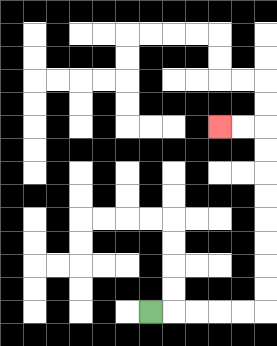{'start': '[6, 13]', 'end': '[9, 5]', 'path_directions': 'R,R,R,R,R,U,U,U,U,U,U,U,U,L,L', 'path_coordinates': '[[6, 13], [7, 13], [8, 13], [9, 13], [10, 13], [11, 13], [11, 12], [11, 11], [11, 10], [11, 9], [11, 8], [11, 7], [11, 6], [11, 5], [10, 5], [9, 5]]'}